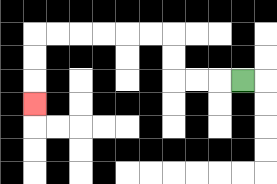{'start': '[10, 3]', 'end': '[1, 4]', 'path_directions': 'L,L,L,U,U,L,L,L,L,L,L,D,D,D', 'path_coordinates': '[[10, 3], [9, 3], [8, 3], [7, 3], [7, 2], [7, 1], [6, 1], [5, 1], [4, 1], [3, 1], [2, 1], [1, 1], [1, 2], [1, 3], [1, 4]]'}